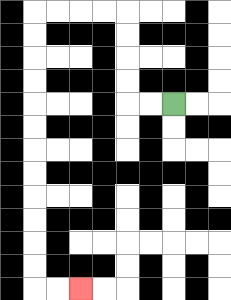{'start': '[7, 4]', 'end': '[3, 12]', 'path_directions': 'L,L,U,U,U,U,L,L,L,L,D,D,D,D,D,D,D,D,D,D,D,D,R,R', 'path_coordinates': '[[7, 4], [6, 4], [5, 4], [5, 3], [5, 2], [5, 1], [5, 0], [4, 0], [3, 0], [2, 0], [1, 0], [1, 1], [1, 2], [1, 3], [1, 4], [1, 5], [1, 6], [1, 7], [1, 8], [1, 9], [1, 10], [1, 11], [1, 12], [2, 12], [3, 12]]'}